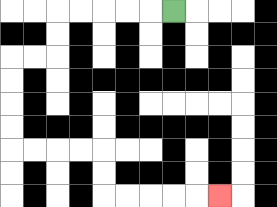{'start': '[7, 0]', 'end': '[9, 8]', 'path_directions': 'L,L,L,L,L,D,D,L,L,D,D,D,D,R,R,R,R,D,D,R,R,R,R,R', 'path_coordinates': '[[7, 0], [6, 0], [5, 0], [4, 0], [3, 0], [2, 0], [2, 1], [2, 2], [1, 2], [0, 2], [0, 3], [0, 4], [0, 5], [0, 6], [1, 6], [2, 6], [3, 6], [4, 6], [4, 7], [4, 8], [5, 8], [6, 8], [7, 8], [8, 8], [9, 8]]'}